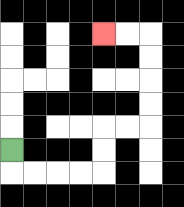{'start': '[0, 6]', 'end': '[4, 1]', 'path_directions': 'D,R,R,R,R,U,U,R,R,U,U,U,U,L,L', 'path_coordinates': '[[0, 6], [0, 7], [1, 7], [2, 7], [3, 7], [4, 7], [4, 6], [4, 5], [5, 5], [6, 5], [6, 4], [6, 3], [6, 2], [6, 1], [5, 1], [4, 1]]'}